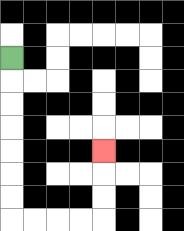{'start': '[0, 2]', 'end': '[4, 6]', 'path_directions': 'D,D,D,D,D,D,D,R,R,R,R,U,U,U', 'path_coordinates': '[[0, 2], [0, 3], [0, 4], [0, 5], [0, 6], [0, 7], [0, 8], [0, 9], [1, 9], [2, 9], [3, 9], [4, 9], [4, 8], [4, 7], [4, 6]]'}